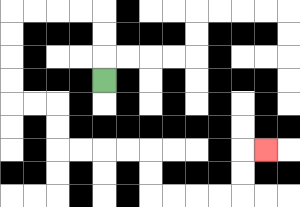{'start': '[4, 3]', 'end': '[11, 6]', 'path_directions': 'U,U,U,L,L,L,L,D,D,D,D,R,R,D,D,R,R,R,R,D,D,R,R,R,R,U,U,R', 'path_coordinates': '[[4, 3], [4, 2], [4, 1], [4, 0], [3, 0], [2, 0], [1, 0], [0, 0], [0, 1], [0, 2], [0, 3], [0, 4], [1, 4], [2, 4], [2, 5], [2, 6], [3, 6], [4, 6], [5, 6], [6, 6], [6, 7], [6, 8], [7, 8], [8, 8], [9, 8], [10, 8], [10, 7], [10, 6], [11, 6]]'}